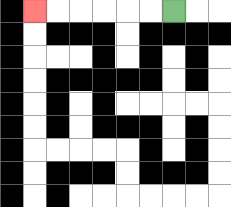{'start': '[7, 0]', 'end': '[1, 0]', 'path_directions': 'L,L,L,L,L,L', 'path_coordinates': '[[7, 0], [6, 0], [5, 0], [4, 0], [3, 0], [2, 0], [1, 0]]'}